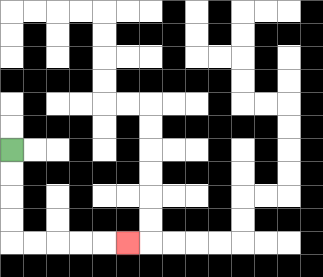{'start': '[0, 6]', 'end': '[5, 10]', 'path_directions': 'D,D,D,D,R,R,R,R,R', 'path_coordinates': '[[0, 6], [0, 7], [0, 8], [0, 9], [0, 10], [1, 10], [2, 10], [3, 10], [4, 10], [5, 10]]'}